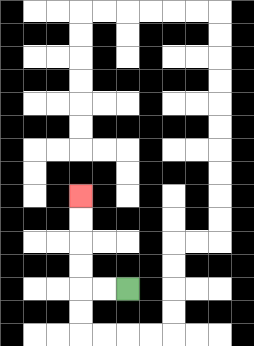{'start': '[5, 12]', 'end': '[3, 8]', 'path_directions': 'L,L,U,U,U,U', 'path_coordinates': '[[5, 12], [4, 12], [3, 12], [3, 11], [3, 10], [3, 9], [3, 8]]'}